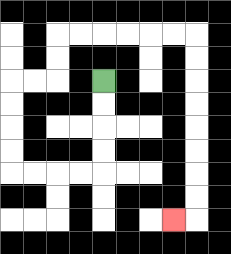{'start': '[4, 3]', 'end': '[7, 9]', 'path_directions': 'D,D,D,D,L,L,L,L,U,U,U,U,R,R,U,U,R,R,R,R,R,R,D,D,D,D,D,D,D,D,L', 'path_coordinates': '[[4, 3], [4, 4], [4, 5], [4, 6], [4, 7], [3, 7], [2, 7], [1, 7], [0, 7], [0, 6], [0, 5], [0, 4], [0, 3], [1, 3], [2, 3], [2, 2], [2, 1], [3, 1], [4, 1], [5, 1], [6, 1], [7, 1], [8, 1], [8, 2], [8, 3], [8, 4], [8, 5], [8, 6], [8, 7], [8, 8], [8, 9], [7, 9]]'}